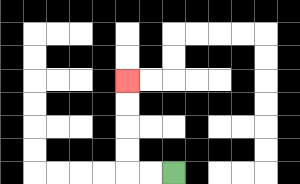{'start': '[7, 7]', 'end': '[5, 3]', 'path_directions': 'L,L,U,U,U,U', 'path_coordinates': '[[7, 7], [6, 7], [5, 7], [5, 6], [5, 5], [5, 4], [5, 3]]'}